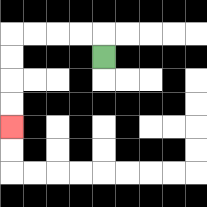{'start': '[4, 2]', 'end': '[0, 5]', 'path_directions': 'U,L,L,L,L,D,D,D,D', 'path_coordinates': '[[4, 2], [4, 1], [3, 1], [2, 1], [1, 1], [0, 1], [0, 2], [0, 3], [0, 4], [0, 5]]'}